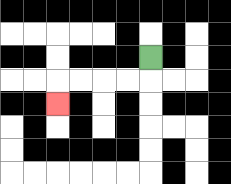{'start': '[6, 2]', 'end': '[2, 4]', 'path_directions': 'D,L,L,L,L,D', 'path_coordinates': '[[6, 2], [6, 3], [5, 3], [4, 3], [3, 3], [2, 3], [2, 4]]'}